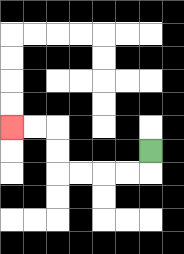{'start': '[6, 6]', 'end': '[0, 5]', 'path_directions': 'D,L,L,L,L,U,U,L,L', 'path_coordinates': '[[6, 6], [6, 7], [5, 7], [4, 7], [3, 7], [2, 7], [2, 6], [2, 5], [1, 5], [0, 5]]'}